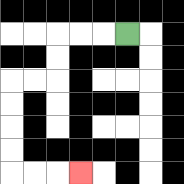{'start': '[5, 1]', 'end': '[3, 7]', 'path_directions': 'L,L,L,D,D,L,L,D,D,D,D,R,R,R', 'path_coordinates': '[[5, 1], [4, 1], [3, 1], [2, 1], [2, 2], [2, 3], [1, 3], [0, 3], [0, 4], [0, 5], [0, 6], [0, 7], [1, 7], [2, 7], [3, 7]]'}